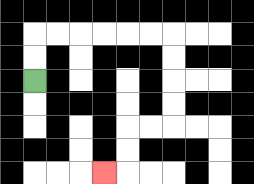{'start': '[1, 3]', 'end': '[4, 7]', 'path_directions': 'U,U,R,R,R,R,R,R,D,D,D,D,L,L,D,D,L', 'path_coordinates': '[[1, 3], [1, 2], [1, 1], [2, 1], [3, 1], [4, 1], [5, 1], [6, 1], [7, 1], [7, 2], [7, 3], [7, 4], [7, 5], [6, 5], [5, 5], [5, 6], [5, 7], [4, 7]]'}